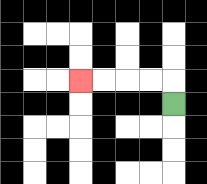{'start': '[7, 4]', 'end': '[3, 3]', 'path_directions': 'U,L,L,L,L', 'path_coordinates': '[[7, 4], [7, 3], [6, 3], [5, 3], [4, 3], [3, 3]]'}